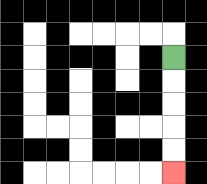{'start': '[7, 2]', 'end': '[7, 7]', 'path_directions': 'D,D,D,D,D', 'path_coordinates': '[[7, 2], [7, 3], [7, 4], [7, 5], [7, 6], [7, 7]]'}